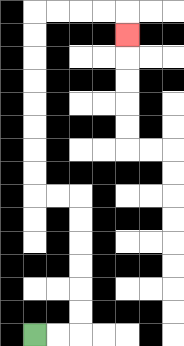{'start': '[1, 14]', 'end': '[5, 1]', 'path_directions': 'R,R,U,U,U,U,U,U,L,L,U,U,U,U,U,U,U,U,R,R,R,R,D', 'path_coordinates': '[[1, 14], [2, 14], [3, 14], [3, 13], [3, 12], [3, 11], [3, 10], [3, 9], [3, 8], [2, 8], [1, 8], [1, 7], [1, 6], [1, 5], [1, 4], [1, 3], [1, 2], [1, 1], [1, 0], [2, 0], [3, 0], [4, 0], [5, 0], [5, 1]]'}